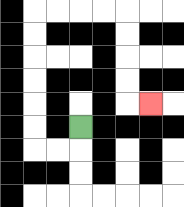{'start': '[3, 5]', 'end': '[6, 4]', 'path_directions': 'D,L,L,U,U,U,U,U,U,R,R,R,R,D,D,D,D,R', 'path_coordinates': '[[3, 5], [3, 6], [2, 6], [1, 6], [1, 5], [1, 4], [1, 3], [1, 2], [1, 1], [1, 0], [2, 0], [3, 0], [4, 0], [5, 0], [5, 1], [5, 2], [5, 3], [5, 4], [6, 4]]'}